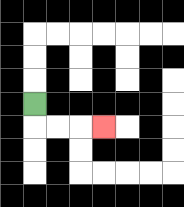{'start': '[1, 4]', 'end': '[4, 5]', 'path_directions': 'D,R,R,R', 'path_coordinates': '[[1, 4], [1, 5], [2, 5], [3, 5], [4, 5]]'}